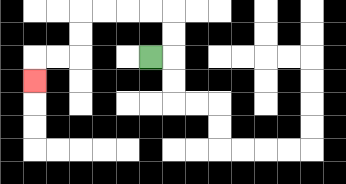{'start': '[6, 2]', 'end': '[1, 3]', 'path_directions': 'R,U,U,L,L,L,L,D,D,L,L,D', 'path_coordinates': '[[6, 2], [7, 2], [7, 1], [7, 0], [6, 0], [5, 0], [4, 0], [3, 0], [3, 1], [3, 2], [2, 2], [1, 2], [1, 3]]'}